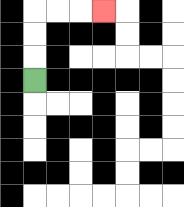{'start': '[1, 3]', 'end': '[4, 0]', 'path_directions': 'U,U,U,R,R,R', 'path_coordinates': '[[1, 3], [1, 2], [1, 1], [1, 0], [2, 0], [3, 0], [4, 0]]'}